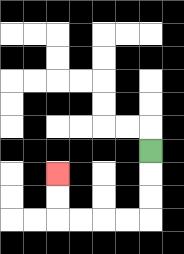{'start': '[6, 6]', 'end': '[2, 7]', 'path_directions': 'D,D,D,L,L,L,L,U,U', 'path_coordinates': '[[6, 6], [6, 7], [6, 8], [6, 9], [5, 9], [4, 9], [3, 9], [2, 9], [2, 8], [2, 7]]'}